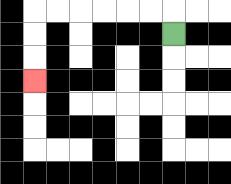{'start': '[7, 1]', 'end': '[1, 3]', 'path_directions': 'U,L,L,L,L,L,L,D,D,D', 'path_coordinates': '[[7, 1], [7, 0], [6, 0], [5, 0], [4, 0], [3, 0], [2, 0], [1, 0], [1, 1], [1, 2], [1, 3]]'}